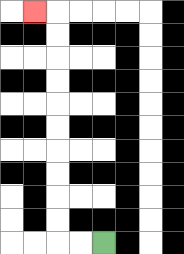{'start': '[4, 10]', 'end': '[1, 0]', 'path_directions': 'L,L,U,U,U,U,U,U,U,U,U,U,L', 'path_coordinates': '[[4, 10], [3, 10], [2, 10], [2, 9], [2, 8], [2, 7], [2, 6], [2, 5], [2, 4], [2, 3], [2, 2], [2, 1], [2, 0], [1, 0]]'}